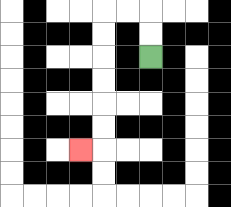{'start': '[6, 2]', 'end': '[3, 6]', 'path_directions': 'U,U,L,L,D,D,D,D,D,D,L', 'path_coordinates': '[[6, 2], [6, 1], [6, 0], [5, 0], [4, 0], [4, 1], [4, 2], [4, 3], [4, 4], [4, 5], [4, 6], [3, 6]]'}